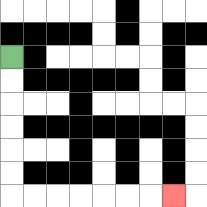{'start': '[0, 2]', 'end': '[7, 8]', 'path_directions': 'D,D,D,D,D,D,R,R,R,R,R,R,R', 'path_coordinates': '[[0, 2], [0, 3], [0, 4], [0, 5], [0, 6], [0, 7], [0, 8], [1, 8], [2, 8], [3, 8], [4, 8], [5, 8], [6, 8], [7, 8]]'}